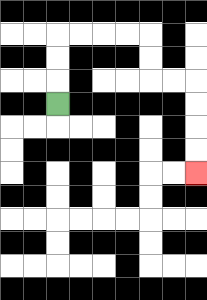{'start': '[2, 4]', 'end': '[8, 7]', 'path_directions': 'U,U,U,R,R,R,R,D,D,R,R,D,D,D,D', 'path_coordinates': '[[2, 4], [2, 3], [2, 2], [2, 1], [3, 1], [4, 1], [5, 1], [6, 1], [6, 2], [6, 3], [7, 3], [8, 3], [8, 4], [8, 5], [8, 6], [8, 7]]'}